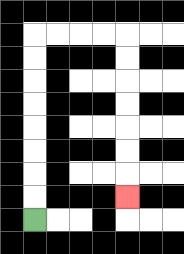{'start': '[1, 9]', 'end': '[5, 8]', 'path_directions': 'U,U,U,U,U,U,U,U,R,R,R,R,D,D,D,D,D,D,D', 'path_coordinates': '[[1, 9], [1, 8], [1, 7], [1, 6], [1, 5], [1, 4], [1, 3], [1, 2], [1, 1], [2, 1], [3, 1], [4, 1], [5, 1], [5, 2], [5, 3], [5, 4], [5, 5], [5, 6], [5, 7], [5, 8]]'}